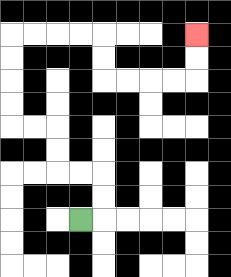{'start': '[3, 9]', 'end': '[8, 1]', 'path_directions': 'R,U,U,L,L,U,U,L,L,U,U,U,U,R,R,R,R,D,D,R,R,R,R,U,U', 'path_coordinates': '[[3, 9], [4, 9], [4, 8], [4, 7], [3, 7], [2, 7], [2, 6], [2, 5], [1, 5], [0, 5], [0, 4], [0, 3], [0, 2], [0, 1], [1, 1], [2, 1], [3, 1], [4, 1], [4, 2], [4, 3], [5, 3], [6, 3], [7, 3], [8, 3], [8, 2], [8, 1]]'}